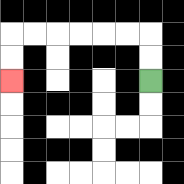{'start': '[6, 3]', 'end': '[0, 3]', 'path_directions': 'U,U,L,L,L,L,L,L,D,D', 'path_coordinates': '[[6, 3], [6, 2], [6, 1], [5, 1], [4, 1], [3, 1], [2, 1], [1, 1], [0, 1], [0, 2], [0, 3]]'}